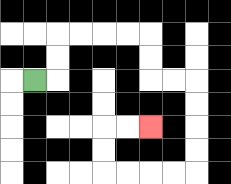{'start': '[1, 3]', 'end': '[6, 5]', 'path_directions': 'R,U,U,R,R,R,R,D,D,R,R,D,D,D,D,L,L,L,L,U,U,R,R', 'path_coordinates': '[[1, 3], [2, 3], [2, 2], [2, 1], [3, 1], [4, 1], [5, 1], [6, 1], [6, 2], [6, 3], [7, 3], [8, 3], [8, 4], [8, 5], [8, 6], [8, 7], [7, 7], [6, 7], [5, 7], [4, 7], [4, 6], [4, 5], [5, 5], [6, 5]]'}